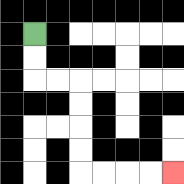{'start': '[1, 1]', 'end': '[7, 7]', 'path_directions': 'D,D,R,R,D,D,D,D,R,R,R,R', 'path_coordinates': '[[1, 1], [1, 2], [1, 3], [2, 3], [3, 3], [3, 4], [3, 5], [3, 6], [3, 7], [4, 7], [5, 7], [6, 7], [7, 7]]'}